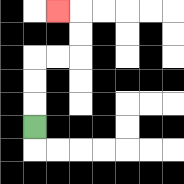{'start': '[1, 5]', 'end': '[2, 0]', 'path_directions': 'U,U,U,R,R,U,U,L', 'path_coordinates': '[[1, 5], [1, 4], [1, 3], [1, 2], [2, 2], [3, 2], [3, 1], [3, 0], [2, 0]]'}